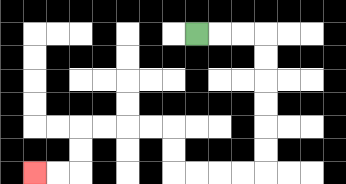{'start': '[8, 1]', 'end': '[1, 7]', 'path_directions': 'R,R,R,D,D,D,D,D,D,L,L,L,L,U,U,L,L,L,L,D,D,L,L', 'path_coordinates': '[[8, 1], [9, 1], [10, 1], [11, 1], [11, 2], [11, 3], [11, 4], [11, 5], [11, 6], [11, 7], [10, 7], [9, 7], [8, 7], [7, 7], [7, 6], [7, 5], [6, 5], [5, 5], [4, 5], [3, 5], [3, 6], [3, 7], [2, 7], [1, 7]]'}